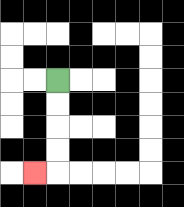{'start': '[2, 3]', 'end': '[1, 7]', 'path_directions': 'D,D,D,D,L', 'path_coordinates': '[[2, 3], [2, 4], [2, 5], [2, 6], [2, 7], [1, 7]]'}